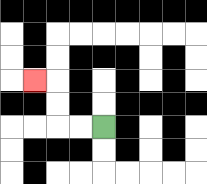{'start': '[4, 5]', 'end': '[1, 3]', 'path_directions': 'L,L,U,U,L', 'path_coordinates': '[[4, 5], [3, 5], [2, 5], [2, 4], [2, 3], [1, 3]]'}